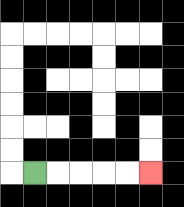{'start': '[1, 7]', 'end': '[6, 7]', 'path_directions': 'R,R,R,R,R', 'path_coordinates': '[[1, 7], [2, 7], [3, 7], [4, 7], [5, 7], [6, 7]]'}